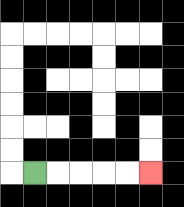{'start': '[1, 7]', 'end': '[6, 7]', 'path_directions': 'R,R,R,R,R', 'path_coordinates': '[[1, 7], [2, 7], [3, 7], [4, 7], [5, 7], [6, 7]]'}